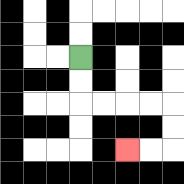{'start': '[3, 2]', 'end': '[5, 6]', 'path_directions': 'D,D,R,R,R,R,D,D,L,L', 'path_coordinates': '[[3, 2], [3, 3], [3, 4], [4, 4], [5, 4], [6, 4], [7, 4], [7, 5], [7, 6], [6, 6], [5, 6]]'}